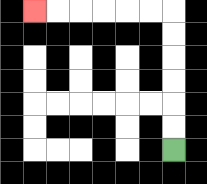{'start': '[7, 6]', 'end': '[1, 0]', 'path_directions': 'U,U,U,U,U,U,L,L,L,L,L,L', 'path_coordinates': '[[7, 6], [7, 5], [7, 4], [7, 3], [7, 2], [7, 1], [7, 0], [6, 0], [5, 0], [4, 0], [3, 0], [2, 0], [1, 0]]'}